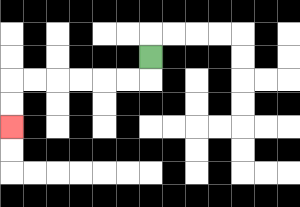{'start': '[6, 2]', 'end': '[0, 5]', 'path_directions': 'D,L,L,L,L,L,L,D,D', 'path_coordinates': '[[6, 2], [6, 3], [5, 3], [4, 3], [3, 3], [2, 3], [1, 3], [0, 3], [0, 4], [0, 5]]'}